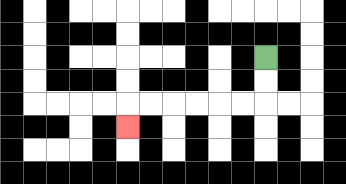{'start': '[11, 2]', 'end': '[5, 5]', 'path_directions': 'D,D,L,L,L,L,L,L,D', 'path_coordinates': '[[11, 2], [11, 3], [11, 4], [10, 4], [9, 4], [8, 4], [7, 4], [6, 4], [5, 4], [5, 5]]'}